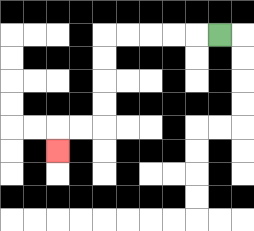{'start': '[9, 1]', 'end': '[2, 6]', 'path_directions': 'L,L,L,L,L,D,D,D,D,L,L,D', 'path_coordinates': '[[9, 1], [8, 1], [7, 1], [6, 1], [5, 1], [4, 1], [4, 2], [4, 3], [4, 4], [4, 5], [3, 5], [2, 5], [2, 6]]'}